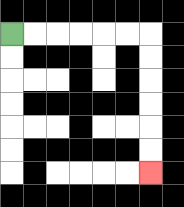{'start': '[0, 1]', 'end': '[6, 7]', 'path_directions': 'R,R,R,R,R,R,D,D,D,D,D,D', 'path_coordinates': '[[0, 1], [1, 1], [2, 1], [3, 1], [4, 1], [5, 1], [6, 1], [6, 2], [6, 3], [6, 4], [6, 5], [6, 6], [6, 7]]'}